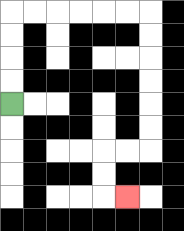{'start': '[0, 4]', 'end': '[5, 8]', 'path_directions': 'U,U,U,U,R,R,R,R,R,R,D,D,D,D,D,D,L,L,D,D,R', 'path_coordinates': '[[0, 4], [0, 3], [0, 2], [0, 1], [0, 0], [1, 0], [2, 0], [3, 0], [4, 0], [5, 0], [6, 0], [6, 1], [6, 2], [6, 3], [6, 4], [6, 5], [6, 6], [5, 6], [4, 6], [4, 7], [4, 8], [5, 8]]'}